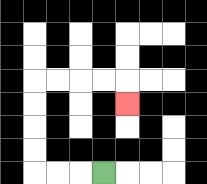{'start': '[4, 7]', 'end': '[5, 4]', 'path_directions': 'L,L,L,U,U,U,U,R,R,R,R,D', 'path_coordinates': '[[4, 7], [3, 7], [2, 7], [1, 7], [1, 6], [1, 5], [1, 4], [1, 3], [2, 3], [3, 3], [4, 3], [5, 3], [5, 4]]'}